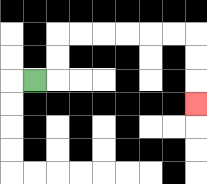{'start': '[1, 3]', 'end': '[8, 4]', 'path_directions': 'R,U,U,R,R,R,R,R,R,D,D,D', 'path_coordinates': '[[1, 3], [2, 3], [2, 2], [2, 1], [3, 1], [4, 1], [5, 1], [6, 1], [7, 1], [8, 1], [8, 2], [8, 3], [8, 4]]'}